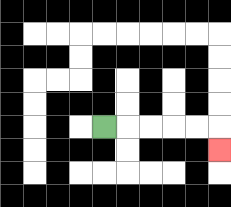{'start': '[4, 5]', 'end': '[9, 6]', 'path_directions': 'R,R,R,R,R,D', 'path_coordinates': '[[4, 5], [5, 5], [6, 5], [7, 5], [8, 5], [9, 5], [9, 6]]'}